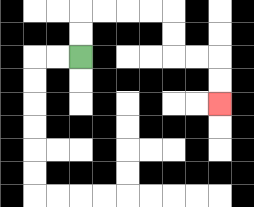{'start': '[3, 2]', 'end': '[9, 4]', 'path_directions': 'U,U,R,R,R,R,D,D,R,R,D,D', 'path_coordinates': '[[3, 2], [3, 1], [3, 0], [4, 0], [5, 0], [6, 0], [7, 0], [7, 1], [7, 2], [8, 2], [9, 2], [9, 3], [9, 4]]'}